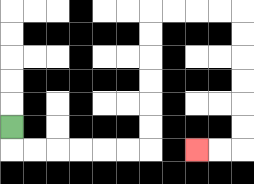{'start': '[0, 5]', 'end': '[8, 6]', 'path_directions': 'D,R,R,R,R,R,R,U,U,U,U,U,U,R,R,R,R,D,D,D,D,D,D,L,L', 'path_coordinates': '[[0, 5], [0, 6], [1, 6], [2, 6], [3, 6], [4, 6], [5, 6], [6, 6], [6, 5], [6, 4], [6, 3], [6, 2], [6, 1], [6, 0], [7, 0], [8, 0], [9, 0], [10, 0], [10, 1], [10, 2], [10, 3], [10, 4], [10, 5], [10, 6], [9, 6], [8, 6]]'}